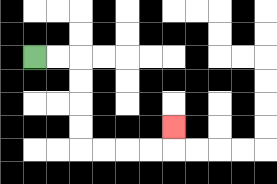{'start': '[1, 2]', 'end': '[7, 5]', 'path_directions': 'R,R,D,D,D,D,R,R,R,R,U', 'path_coordinates': '[[1, 2], [2, 2], [3, 2], [3, 3], [3, 4], [3, 5], [3, 6], [4, 6], [5, 6], [6, 6], [7, 6], [7, 5]]'}